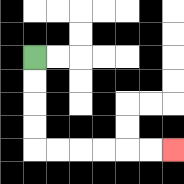{'start': '[1, 2]', 'end': '[7, 6]', 'path_directions': 'D,D,D,D,R,R,R,R,R,R', 'path_coordinates': '[[1, 2], [1, 3], [1, 4], [1, 5], [1, 6], [2, 6], [3, 6], [4, 6], [5, 6], [6, 6], [7, 6]]'}